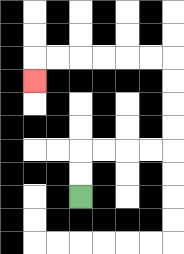{'start': '[3, 8]', 'end': '[1, 3]', 'path_directions': 'U,U,R,R,R,R,U,U,U,U,L,L,L,L,L,L,D', 'path_coordinates': '[[3, 8], [3, 7], [3, 6], [4, 6], [5, 6], [6, 6], [7, 6], [7, 5], [7, 4], [7, 3], [7, 2], [6, 2], [5, 2], [4, 2], [3, 2], [2, 2], [1, 2], [1, 3]]'}